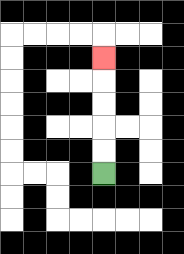{'start': '[4, 7]', 'end': '[4, 2]', 'path_directions': 'U,U,U,U,U', 'path_coordinates': '[[4, 7], [4, 6], [4, 5], [4, 4], [4, 3], [4, 2]]'}